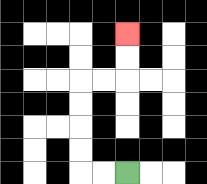{'start': '[5, 7]', 'end': '[5, 1]', 'path_directions': 'L,L,U,U,U,U,R,R,U,U', 'path_coordinates': '[[5, 7], [4, 7], [3, 7], [3, 6], [3, 5], [3, 4], [3, 3], [4, 3], [5, 3], [5, 2], [5, 1]]'}